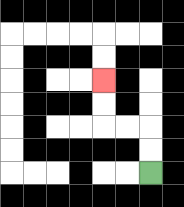{'start': '[6, 7]', 'end': '[4, 3]', 'path_directions': 'U,U,L,L,U,U', 'path_coordinates': '[[6, 7], [6, 6], [6, 5], [5, 5], [4, 5], [4, 4], [4, 3]]'}